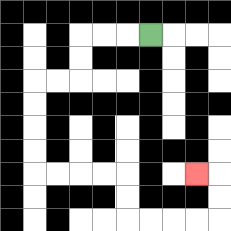{'start': '[6, 1]', 'end': '[8, 7]', 'path_directions': 'L,L,L,D,D,L,L,D,D,D,D,R,R,R,R,D,D,R,R,R,R,U,U,L', 'path_coordinates': '[[6, 1], [5, 1], [4, 1], [3, 1], [3, 2], [3, 3], [2, 3], [1, 3], [1, 4], [1, 5], [1, 6], [1, 7], [2, 7], [3, 7], [4, 7], [5, 7], [5, 8], [5, 9], [6, 9], [7, 9], [8, 9], [9, 9], [9, 8], [9, 7], [8, 7]]'}